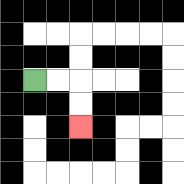{'start': '[1, 3]', 'end': '[3, 5]', 'path_directions': 'R,R,D,D', 'path_coordinates': '[[1, 3], [2, 3], [3, 3], [3, 4], [3, 5]]'}